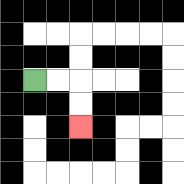{'start': '[1, 3]', 'end': '[3, 5]', 'path_directions': 'R,R,D,D', 'path_coordinates': '[[1, 3], [2, 3], [3, 3], [3, 4], [3, 5]]'}